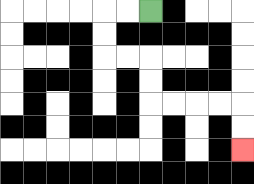{'start': '[6, 0]', 'end': '[10, 6]', 'path_directions': 'L,L,D,D,R,R,D,D,R,R,R,R,D,D', 'path_coordinates': '[[6, 0], [5, 0], [4, 0], [4, 1], [4, 2], [5, 2], [6, 2], [6, 3], [6, 4], [7, 4], [8, 4], [9, 4], [10, 4], [10, 5], [10, 6]]'}